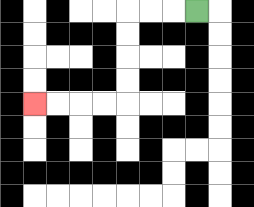{'start': '[8, 0]', 'end': '[1, 4]', 'path_directions': 'L,L,L,D,D,D,D,L,L,L,L', 'path_coordinates': '[[8, 0], [7, 0], [6, 0], [5, 0], [5, 1], [5, 2], [5, 3], [5, 4], [4, 4], [3, 4], [2, 4], [1, 4]]'}